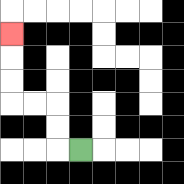{'start': '[3, 6]', 'end': '[0, 1]', 'path_directions': 'L,U,U,L,L,U,U,U', 'path_coordinates': '[[3, 6], [2, 6], [2, 5], [2, 4], [1, 4], [0, 4], [0, 3], [0, 2], [0, 1]]'}